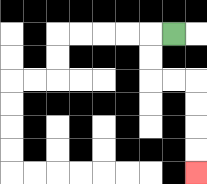{'start': '[7, 1]', 'end': '[8, 7]', 'path_directions': 'L,D,D,R,R,D,D,D,D', 'path_coordinates': '[[7, 1], [6, 1], [6, 2], [6, 3], [7, 3], [8, 3], [8, 4], [8, 5], [8, 6], [8, 7]]'}